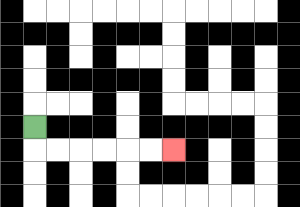{'start': '[1, 5]', 'end': '[7, 6]', 'path_directions': 'D,R,R,R,R,R,R', 'path_coordinates': '[[1, 5], [1, 6], [2, 6], [3, 6], [4, 6], [5, 6], [6, 6], [7, 6]]'}